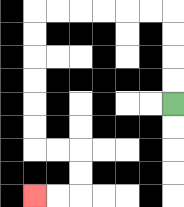{'start': '[7, 4]', 'end': '[1, 8]', 'path_directions': 'U,U,U,U,L,L,L,L,L,L,D,D,D,D,D,D,R,R,D,D,L,L', 'path_coordinates': '[[7, 4], [7, 3], [7, 2], [7, 1], [7, 0], [6, 0], [5, 0], [4, 0], [3, 0], [2, 0], [1, 0], [1, 1], [1, 2], [1, 3], [1, 4], [1, 5], [1, 6], [2, 6], [3, 6], [3, 7], [3, 8], [2, 8], [1, 8]]'}